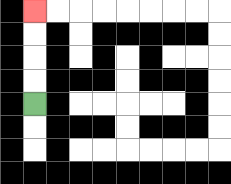{'start': '[1, 4]', 'end': '[1, 0]', 'path_directions': 'U,U,U,U', 'path_coordinates': '[[1, 4], [1, 3], [1, 2], [1, 1], [1, 0]]'}